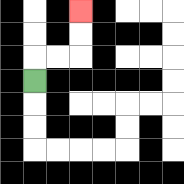{'start': '[1, 3]', 'end': '[3, 0]', 'path_directions': 'U,R,R,U,U', 'path_coordinates': '[[1, 3], [1, 2], [2, 2], [3, 2], [3, 1], [3, 0]]'}